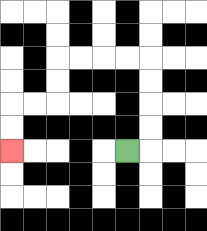{'start': '[5, 6]', 'end': '[0, 6]', 'path_directions': 'R,U,U,U,U,L,L,L,L,D,D,L,L,D,D', 'path_coordinates': '[[5, 6], [6, 6], [6, 5], [6, 4], [6, 3], [6, 2], [5, 2], [4, 2], [3, 2], [2, 2], [2, 3], [2, 4], [1, 4], [0, 4], [0, 5], [0, 6]]'}